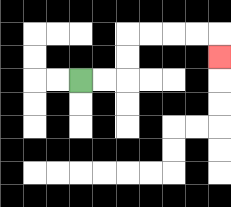{'start': '[3, 3]', 'end': '[9, 2]', 'path_directions': 'R,R,U,U,R,R,R,R,D', 'path_coordinates': '[[3, 3], [4, 3], [5, 3], [5, 2], [5, 1], [6, 1], [7, 1], [8, 1], [9, 1], [9, 2]]'}